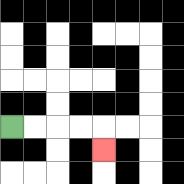{'start': '[0, 5]', 'end': '[4, 6]', 'path_directions': 'R,R,R,R,D', 'path_coordinates': '[[0, 5], [1, 5], [2, 5], [3, 5], [4, 5], [4, 6]]'}